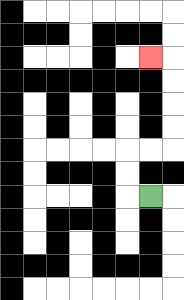{'start': '[6, 8]', 'end': '[6, 2]', 'path_directions': 'L,U,U,R,R,U,U,U,U,L', 'path_coordinates': '[[6, 8], [5, 8], [5, 7], [5, 6], [6, 6], [7, 6], [7, 5], [7, 4], [7, 3], [7, 2], [6, 2]]'}